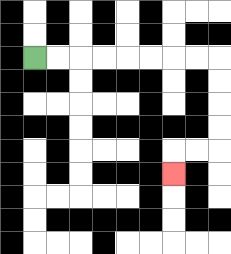{'start': '[1, 2]', 'end': '[7, 7]', 'path_directions': 'R,R,R,R,R,R,R,R,D,D,D,D,L,L,D', 'path_coordinates': '[[1, 2], [2, 2], [3, 2], [4, 2], [5, 2], [6, 2], [7, 2], [8, 2], [9, 2], [9, 3], [9, 4], [9, 5], [9, 6], [8, 6], [7, 6], [7, 7]]'}